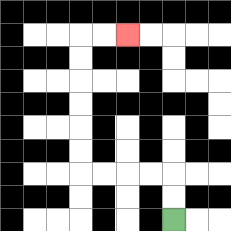{'start': '[7, 9]', 'end': '[5, 1]', 'path_directions': 'U,U,L,L,L,L,U,U,U,U,U,U,R,R', 'path_coordinates': '[[7, 9], [7, 8], [7, 7], [6, 7], [5, 7], [4, 7], [3, 7], [3, 6], [3, 5], [3, 4], [3, 3], [3, 2], [3, 1], [4, 1], [5, 1]]'}